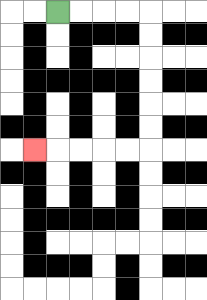{'start': '[2, 0]', 'end': '[1, 6]', 'path_directions': 'R,R,R,R,D,D,D,D,D,D,L,L,L,L,L', 'path_coordinates': '[[2, 0], [3, 0], [4, 0], [5, 0], [6, 0], [6, 1], [6, 2], [6, 3], [6, 4], [6, 5], [6, 6], [5, 6], [4, 6], [3, 6], [2, 6], [1, 6]]'}